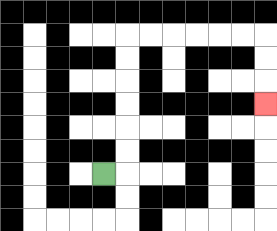{'start': '[4, 7]', 'end': '[11, 4]', 'path_directions': 'R,U,U,U,U,U,U,R,R,R,R,R,R,D,D,D', 'path_coordinates': '[[4, 7], [5, 7], [5, 6], [5, 5], [5, 4], [5, 3], [5, 2], [5, 1], [6, 1], [7, 1], [8, 1], [9, 1], [10, 1], [11, 1], [11, 2], [11, 3], [11, 4]]'}